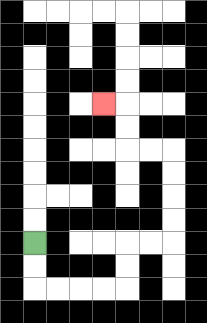{'start': '[1, 10]', 'end': '[4, 4]', 'path_directions': 'D,D,R,R,R,R,U,U,R,R,U,U,U,U,L,L,U,U,L', 'path_coordinates': '[[1, 10], [1, 11], [1, 12], [2, 12], [3, 12], [4, 12], [5, 12], [5, 11], [5, 10], [6, 10], [7, 10], [7, 9], [7, 8], [7, 7], [7, 6], [6, 6], [5, 6], [5, 5], [5, 4], [4, 4]]'}